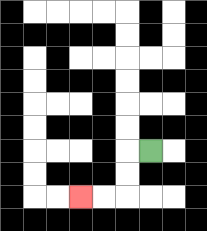{'start': '[6, 6]', 'end': '[3, 8]', 'path_directions': 'L,D,D,L,L', 'path_coordinates': '[[6, 6], [5, 6], [5, 7], [5, 8], [4, 8], [3, 8]]'}